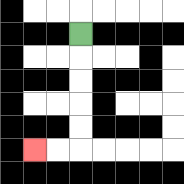{'start': '[3, 1]', 'end': '[1, 6]', 'path_directions': 'D,D,D,D,D,L,L', 'path_coordinates': '[[3, 1], [3, 2], [3, 3], [3, 4], [3, 5], [3, 6], [2, 6], [1, 6]]'}